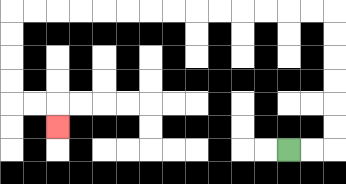{'start': '[12, 6]', 'end': '[2, 5]', 'path_directions': 'R,R,U,U,U,U,U,U,L,L,L,L,L,L,L,L,L,L,L,L,L,L,D,D,D,D,R,R,D', 'path_coordinates': '[[12, 6], [13, 6], [14, 6], [14, 5], [14, 4], [14, 3], [14, 2], [14, 1], [14, 0], [13, 0], [12, 0], [11, 0], [10, 0], [9, 0], [8, 0], [7, 0], [6, 0], [5, 0], [4, 0], [3, 0], [2, 0], [1, 0], [0, 0], [0, 1], [0, 2], [0, 3], [0, 4], [1, 4], [2, 4], [2, 5]]'}